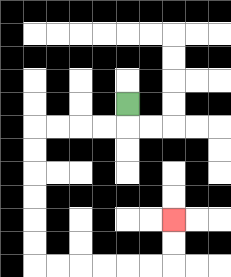{'start': '[5, 4]', 'end': '[7, 9]', 'path_directions': 'D,L,L,L,L,D,D,D,D,D,D,R,R,R,R,R,R,U,U', 'path_coordinates': '[[5, 4], [5, 5], [4, 5], [3, 5], [2, 5], [1, 5], [1, 6], [1, 7], [1, 8], [1, 9], [1, 10], [1, 11], [2, 11], [3, 11], [4, 11], [5, 11], [6, 11], [7, 11], [7, 10], [7, 9]]'}